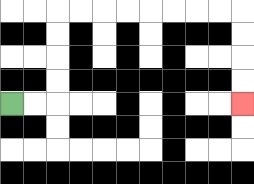{'start': '[0, 4]', 'end': '[10, 4]', 'path_directions': 'R,R,U,U,U,U,R,R,R,R,R,R,R,R,D,D,D,D', 'path_coordinates': '[[0, 4], [1, 4], [2, 4], [2, 3], [2, 2], [2, 1], [2, 0], [3, 0], [4, 0], [5, 0], [6, 0], [7, 0], [8, 0], [9, 0], [10, 0], [10, 1], [10, 2], [10, 3], [10, 4]]'}